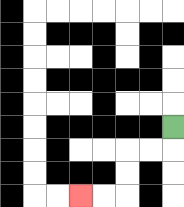{'start': '[7, 5]', 'end': '[3, 8]', 'path_directions': 'D,L,L,D,D,L,L', 'path_coordinates': '[[7, 5], [7, 6], [6, 6], [5, 6], [5, 7], [5, 8], [4, 8], [3, 8]]'}